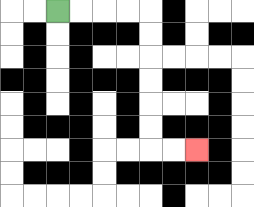{'start': '[2, 0]', 'end': '[8, 6]', 'path_directions': 'R,R,R,R,D,D,D,D,D,D,R,R', 'path_coordinates': '[[2, 0], [3, 0], [4, 0], [5, 0], [6, 0], [6, 1], [6, 2], [6, 3], [6, 4], [6, 5], [6, 6], [7, 6], [8, 6]]'}